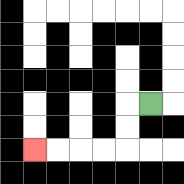{'start': '[6, 4]', 'end': '[1, 6]', 'path_directions': 'L,D,D,L,L,L,L', 'path_coordinates': '[[6, 4], [5, 4], [5, 5], [5, 6], [4, 6], [3, 6], [2, 6], [1, 6]]'}